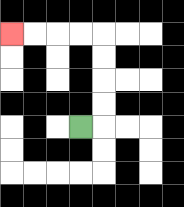{'start': '[3, 5]', 'end': '[0, 1]', 'path_directions': 'R,U,U,U,U,L,L,L,L', 'path_coordinates': '[[3, 5], [4, 5], [4, 4], [4, 3], [4, 2], [4, 1], [3, 1], [2, 1], [1, 1], [0, 1]]'}